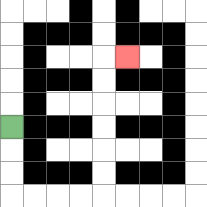{'start': '[0, 5]', 'end': '[5, 2]', 'path_directions': 'D,D,D,R,R,R,R,U,U,U,U,U,U,R', 'path_coordinates': '[[0, 5], [0, 6], [0, 7], [0, 8], [1, 8], [2, 8], [3, 8], [4, 8], [4, 7], [4, 6], [4, 5], [4, 4], [4, 3], [4, 2], [5, 2]]'}